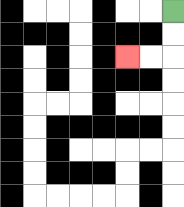{'start': '[7, 0]', 'end': '[5, 2]', 'path_directions': 'D,D,L,L', 'path_coordinates': '[[7, 0], [7, 1], [7, 2], [6, 2], [5, 2]]'}